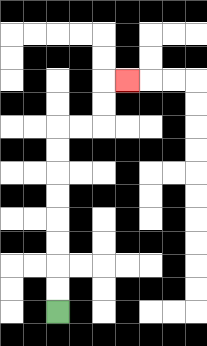{'start': '[2, 13]', 'end': '[5, 3]', 'path_directions': 'U,U,U,U,U,U,U,U,R,R,U,U,R', 'path_coordinates': '[[2, 13], [2, 12], [2, 11], [2, 10], [2, 9], [2, 8], [2, 7], [2, 6], [2, 5], [3, 5], [4, 5], [4, 4], [4, 3], [5, 3]]'}